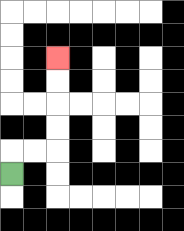{'start': '[0, 7]', 'end': '[2, 2]', 'path_directions': 'U,R,R,U,U,U,U', 'path_coordinates': '[[0, 7], [0, 6], [1, 6], [2, 6], [2, 5], [2, 4], [2, 3], [2, 2]]'}